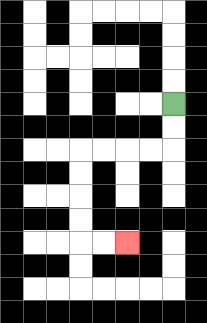{'start': '[7, 4]', 'end': '[5, 10]', 'path_directions': 'D,D,L,L,L,L,D,D,D,D,R,R', 'path_coordinates': '[[7, 4], [7, 5], [7, 6], [6, 6], [5, 6], [4, 6], [3, 6], [3, 7], [3, 8], [3, 9], [3, 10], [4, 10], [5, 10]]'}